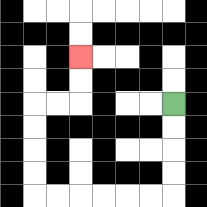{'start': '[7, 4]', 'end': '[3, 2]', 'path_directions': 'D,D,D,D,L,L,L,L,L,L,U,U,U,U,R,R,U,U', 'path_coordinates': '[[7, 4], [7, 5], [7, 6], [7, 7], [7, 8], [6, 8], [5, 8], [4, 8], [3, 8], [2, 8], [1, 8], [1, 7], [1, 6], [1, 5], [1, 4], [2, 4], [3, 4], [3, 3], [3, 2]]'}